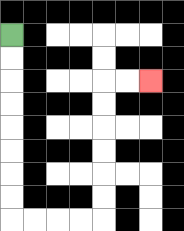{'start': '[0, 1]', 'end': '[6, 3]', 'path_directions': 'D,D,D,D,D,D,D,D,R,R,R,R,U,U,U,U,U,U,R,R', 'path_coordinates': '[[0, 1], [0, 2], [0, 3], [0, 4], [0, 5], [0, 6], [0, 7], [0, 8], [0, 9], [1, 9], [2, 9], [3, 9], [4, 9], [4, 8], [4, 7], [4, 6], [4, 5], [4, 4], [4, 3], [5, 3], [6, 3]]'}